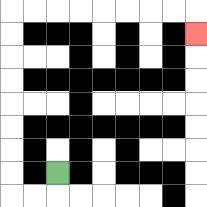{'start': '[2, 7]', 'end': '[8, 1]', 'path_directions': 'D,L,L,U,U,U,U,U,U,U,U,R,R,R,R,R,R,R,R,D', 'path_coordinates': '[[2, 7], [2, 8], [1, 8], [0, 8], [0, 7], [0, 6], [0, 5], [0, 4], [0, 3], [0, 2], [0, 1], [0, 0], [1, 0], [2, 0], [3, 0], [4, 0], [5, 0], [6, 0], [7, 0], [8, 0], [8, 1]]'}